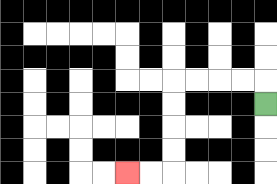{'start': '[11, 4]', 'end': '[5, 7]', 'path_directions': 'U,L,L,L,L,D,D,D,D,L,L', 'path_coordinates': '[[11, 4], [11, 3], [10, 3], [9, 3], [8, 3], [7, 3], [7, 4], [7, 5], [7, 6], [7, 7], [6, 7], [5, 7]]'}